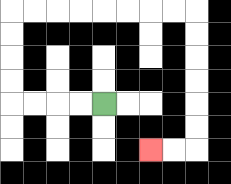{'start': '[4, 4]', 'end': '[6, 6]', 'path_directions': 'L,L,L,L,U,U,U,U,R,R,R,R,R,R,R,R,D,D,D,D,D,D,L,L', 'path_coordinates': '[[4, 4], [3, 4], [2, 4], [1, 4], [0, 4], [0, 3], [0, 2], [0, 1], [0, 0], [1, 0], [2, 0], [3, 0], [4, 0], [5, 0], [6, 0], [7, 0], [8, 0], [8, 1], [8, 2], [8, 3], [8, 4], [8, 5], [8, 6], [7, 6], [6, 6]]'}